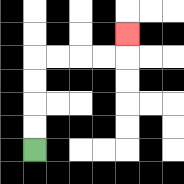{'start': '[1, 6]', 'end': '[5, 1]', 'path_directions': 'U,U,U,U,R,R,R,R,U', 'path_coordinates': '[[1, 6], [1, 5], [1, 4], [1, 3], [1, 2], [2, 2], [3, 2], [4, 2], [5, 2], [5, 1]]'}